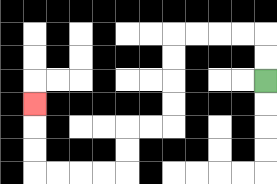{'start': '[11, 3]', 'end': '[1, 4]', 'path_directions': 'U,U,L,L,L,L,D,D,D,D,L,L,D,D,L,L,L,L,U,U,U', 'path_coordinates': '[[11, 3], [11, 2], [11, 1], [10, 1], [9, 1], [8, 1], [7, 1], [7, 2], [7, 3], [7, 4], [7, 5], [6, 5], [5, 5], [5, 6], [5, 7], [4, 7], [3, 7], [2, 7], [1, 7], [1, 6], [1, 5], [1, 4]]'}